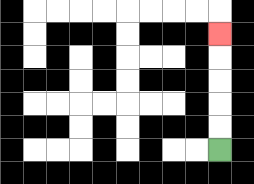{'start': '[9, 6]', 'end': '[9, 1]', 'path_directions': 'U,U,U,U,U', 'path_coordinates': '[[9, 6], [9, 5], [9, 4], [9, 3], [9, 2], [9, 1]]'}